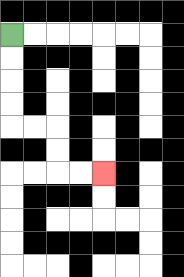{'start': '[0, 1]', 'end': '[4, 7]', 'path_directions': 'D,D,D,D,R,R,D,D,R,R', 'path_coordinates': '[[0, 1], [0, 2], [0, 3], [0, 4], [0, 5], [1, 5], [2, 5], [2, 6], [2, 7], [3, 7], [4, 7]]'}